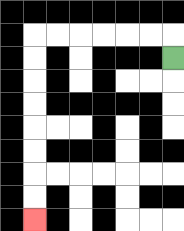{'start': '[7, 2]', 'end': '[1, 9]', 'path_directions': 'U,L,L,L,L,L,L,D,D,D,D,D,D,D,D', 'path_coordinates': '[[7, 2], [7, 1], [6, 1], [5, 1], [4, 1], [3, 1], [2, 1], [1, 1], [1, 2], [1, 3], [1, 4], [1, 5], [1, 6], [1, 7], [1, 8], [1, 9]]'}